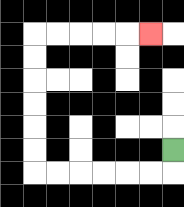{'start': '[7, 6]', 'end': '[6, 1]', 'path_directions': 'D,L,L,L,L,L,L,U,U,U,U,U,U,R,R,R,R,R', 'path_coordinates': '[[7, 6], [7, 7], [6, 7], [5, 7], [4, 7], [3, 7], [2, 7], [1, 7], [1, 6], [1, 5], [1, 4], [1, 3], [1, 2], [1, 1], [2, 1], [3, 1], [4, 1], [5, 1], [6, 1]]'}